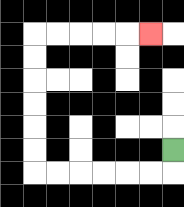{'start': '[7, 6]', 'end': '[6, 1]', 'path_directions': 'D,L,L,L,L,L,L,U,U,U,U,U,U,R,R,R,R,R', 'path_coordinates': '[[7, 6], [7, 7], [6, 7], [5, 7], [4, 7], [3, 7], [2, 7], [1, 7], [1, 6], [1, 5], [1, 4], [1, 3], [1, 2], [1, 1], [2, 1], [3, 1], [4, 1], [5, 1], [6, 1]]'}